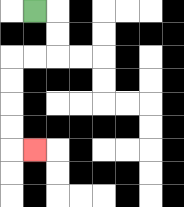{'start': '[1, 0]', 'end': '[1, 6]', 'path_directions': 'R,D,D,L,L,D,D,D,D,R', 'path_coordinates': '[[1, 0], [2, 0], [2, 1], [2, 2], [1, 2], [0, 2], [0, 3], [0, 4], [0, 5], [0, 6], [1, 6]]'}